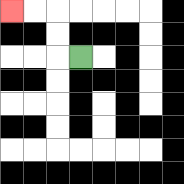{'start': '[3, 2]', 'end': '[0, 0]', 'path_directions': 'L,U,U,L,L', 'path_coordinates': '[[3, 2], [2, 2], [2, 1], [2, 0], [1, 0], [0, 0]]'}